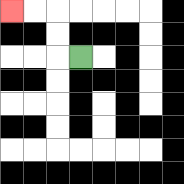{'start': '[3, 2]', 'end': '[0, 0]', 'path_directions': 'L,U,U,L,L', 'path_coordinates': '[[3, 2], [2, 2], [2, 1], [2, 0], [1, 0], [0, 0]]'}